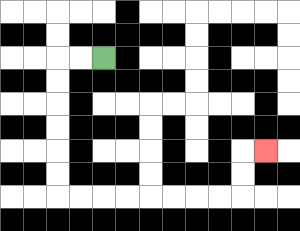{'start': '[4, 2]', 'end': '[11, 6]', 'path_directions': 'L,L,D,D,D,D,D,D,R,R,R,R,R,R,R,R,U,U,R', 'path_coordinates': '[[4, 2], [3, 2], [2, 2], [2, 3], [2, 4], [2, 5], [2, 6], [2, 7], [2, 8], [3, 8], [4, 8], [5, 8], [6, 8], [7, 8], [8, 8], [9, 8], [10, 8], [10, 7], [10, 6], [11, 6]]'}